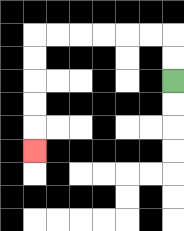{'start': '[7, 3]', 'end': '[1, 6]', 'path_directions': 'U,U,L,L,L,L,L,L,D,D,D,D,D', 'path_coordinates': '[[7, 3], [7, 2], [7, 1], [6, 1], [5, 1], [4, 1], [3, 1], [2, 1], [1, 1], [1, 2], [1, 3], [1, 4], [1, 5], [1, 6]]'}